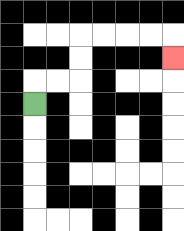{'start': '[1, 4]', 'end': '[7, 2]', 'path_directions': 'U,R,R,U,U,R,R,R,R,D', 'path_coordinates': '[[1, 4], [1, 3], [2, 3], [3, 3], [3, 2], [3, 1], [4, 1], [5, 1], [6, 1], [7, 1], [7, 2]]'}